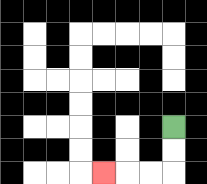{'start': '[7, 5]', 'end': '[4, 7]', 'path_directions': 'D,D,L,L,L', 'path_coordinates': '[[7, 5], [7, 6], [7, 7], [6, 7], [5, 7], [4, 7]]'}